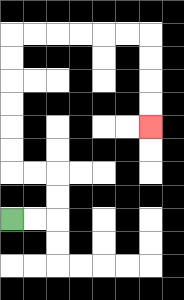{'start': '[0, 9]', 'end': '[6, 5]', 'path_directions': 'R,R,U,U,L,L,U,U,U,U,U,U,R,R,R,R,R,R,D,D,D,D', 'path_coordinates': '[[0, 9], [1, 9], [2, 9], [2, 8], [2, 7], [1, 7], [0, 7], [0, 6], [0, 5], [0, 4], [0, 3], [0, 2], [0, 1], [1, 1], [2, 1], [3, 1], [4, 1], [5, 1], [6, 1], [6, 2], [6, 3], [6, 4], [6, 5]]'}